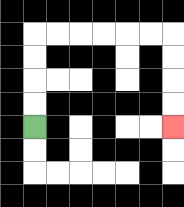{'start': '[1, 5]', 'end': '[7, 5]', 'path_directions': 'U,U,U,U,R,R,R,R,R,R,D,D,D,D', 'path_coordinates': '[[1, 5], [1, 4], [1, 3], [1, 2], [1, 1], [2, 1], [3, 1], [4, 1], [5, 1], [6, 1], [7, 1], [7, 2], [7, 3], [7, 4], [7, 5]]'}